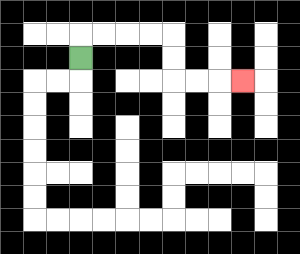{'start': '[3, 2]', 'end': '[10, 3]', 'path_directions': 'U,R,R,R,R,D,D,R,R,R', 'path_coordinates': '[[3, 2], [3, 1], [4, 1], [5, 1], [6, 1], [7, 1], [7, 2], [7, 3], [8, 3], [9, 3], [10, 3]]'}